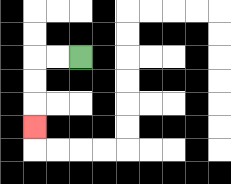{'start': '[3, 2]', 'end': '[1, 5]', 'path_directions': 'L,L,D,D,D', 'path_coordinates': '[[3, 2], [2, 2], [1, 2], [1, 3], [1, 4], [1, 5]]'}